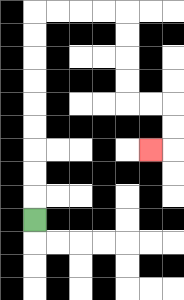{'start': '[1, 9]', 'end': '[6, 6]', 'path_directions': 'U,U,U,U,U,U,U,U,U,R,R,R,R,D,D,D,D,R,R,D,D,L', 'path_coordinates': '[[1, 9], [1, 8], [1, 7], [1, 6], [1, 5], [1, 4], [1, 3], [1, 2], [1, 1], [1, 0], [2, 0], [3, 0], [4, 0], [5, 0], [5, 1], [5, 2], [5, 3], [5, 4], [6, 4], [7, 4], [7, 5], [7, 6], [6, 6]]'}